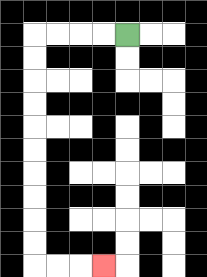{'start': '[5, 1]', 'end': '[4, 11]', 'path_directions': 'L,L,L,L,D,D,D,D,D,D,D,D,D,D,R,R,R', 'path_coordinates': '[[5, 1], [4, 1], [3, 1], [2, 1], [1, 1], [1, 2], [1, 3], [1, 4], [1, 5], [1, 6], [1, 7], [1, 8], [1, 9], [1, 10], [1, 11], [2, 11], [3, 11], [4, 11]]'}